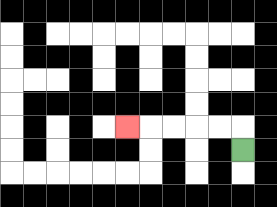{'start': '[10, 6]', 'end': '[5, 5]', 'path_directions': 'U,L,L,L,L,L', 'path_coordinates': '[[10, 6], [10, 5], [9, 5], [8, 5], [7, 5], [6, 5], [5, 5]]'}